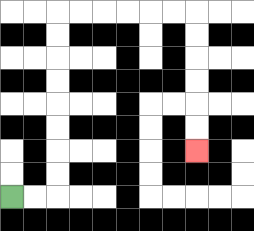{'start': '[0, 8]', 'end': '[8, 6]', 'path_directions': 'R,R,U,U,U,U,U,U,U,U,R,R,R,R,R,R,D,D,D,D,D,D', 'path_coordinates': '[[0, 8], [1, 8], [2, 8], [2, 7], [2, 6], [2, 5], [2, 4], [2, 3], [2, 2], [2, 1], [2, 0], [3, 0], [4, 0], [5, 0], [6, 0], [7, 0], [8, 0], [8, 1], [8, 2], [8, 3], [8, 4], [8, 5], [8, 6]]'}